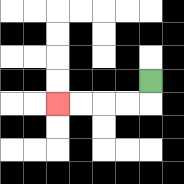{'start': '[6, 3]', 'end': '[2, 4]', 'path_directions': 'D,L,L,L,L', 'path_coordinates': '[[6, 3], [6, 4], [5, 4], [4, 4], [3, 4], [2, 4]]'}